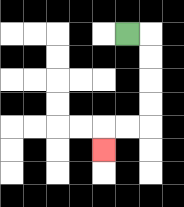{'start': '[5, 1]', 'end': '[4, 6]', 'path_directions': 'R,D,D,D,D,L,L,D', 'path_coordinates': '[[5, 1], [6, 1], [6, 2], [6, 3], [6, 4], [6, 5], [5, 5], [4, 5], [4, 6]]'}